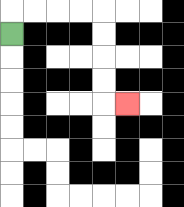{'start': '[0, 1]', 'end': '[5, 4]', 'path_directions': 'U,R,R,R,R,D,D,D,D,R', 'path_coordinates': '[[0, 1], [0, 0], [1, 0], [2, 0], [3, 0], [4, 0], [4, 1], [4, 2], [4, 3], [4, 4], [5, 4]]'}